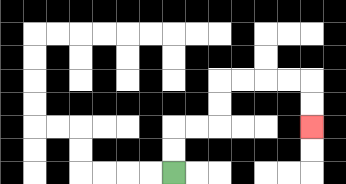{'start': '[7, 7]', 'end': '[13, 5]', 'path_directions': 'U,U,R,R,U,U,R,R,R,R,D,D', 'path_coordinates': '[[7, 7], [7, 6], [7, 5], [8, 5], [9, 5], [9, 4], [9, 3], [10, 3], [11, 3], [12, 3], [13, 3], [13, 4], [13, 5]]'}